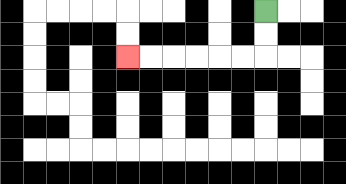{'start': '[11, 0]', 'end': '[5, 2]', 'path_directions': 'D,D,L,L,L,L,L,L', 'path_coordinates': '[[11, 0], [11, 1], [11, 2], [10, 2], [9, 2], [8, 2], [7, 2], [6, 2], [5, 2]]'}